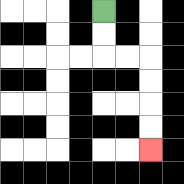{'start': '[4, 0]', 'end': '[6, 6]', 'path_directions': 'D,D,R,R,D,D,D,D', 'path_coordinates': '[[4, 0], [4, 1], [4, 2], [5, 2], [6, 2], [6, 3], [6, 4], [6, 5], [6, 6]]'}